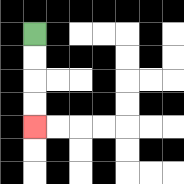{'start': '[1, 1]', 'end': '[1, 5]', 'path_directions': 'D,D,D,D', 'path_coordinates': '[[1, 1], [1, 2], [1, 3], [1, 4], [1, 5]]'}